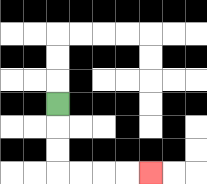{'start': '[2, 4]', 'end': '[6, 7]', 'path_directions': 'D,D,D,R,R,R,R', 'path_coordinates': '[[2, 4], [2, 5], [2, 6], [2, 7], [3, 7], [4, 7], [5, 7], [6, 7]]'}